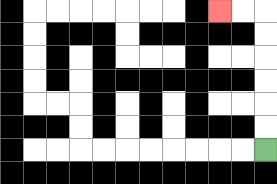{'start': '[11, 6]', 'end': '[9, 0]', 'path_directions': 'U,U,U,U,U,U,L,L', 'path_coordinates': '[[11, 6], [11, 5], [11, 4], [11, 3], [11, 2], [11, 1], [11, 0], [10, 0], [9, 0]]'}